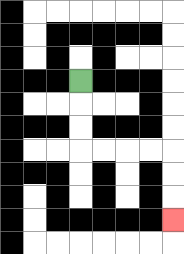{'start': '[3, 3]', 'end': '[7, 9]', 'path_directions': 'D,D,D,R,R,R,R,D,D,D', 'path_coordinates': '[[3, 3], [3, 4], [3, 5], [3, 6], [4, 6], [5, 6], [6, 6], [7, 6], [7, 7], [7, 8], [7, 9]]'}